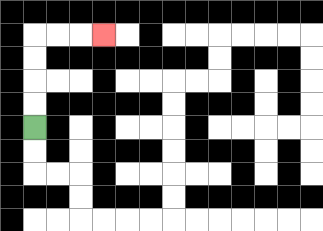{'start': '[1, 5]', 'end': '[4, 1]', 'path_directions': 'U,U,U,U,R,R,R', 'path_coordinates': '[[1, 5], [1, 4], [1, 3], [1, 2], [1, 1], [2, 1], [3, 1], [4, 1]]'}